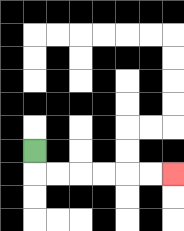{'start': '[1, 6]', 'end': '[7, 7]', 'path_directions': 'D,R,R,R,R,R,R', 'path_coordinates': '[[1, 6], [1, 7], [2, 7], [3, 7], [4, 7], [5, 7], [6, 7], [7, 7]]'}